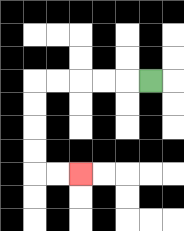{'start': '[6, 3]', 'end': '[3, 7]', 'path_directions': 'L,L,L,L,L,D,D,D,D,R,R', 'path_coordinates': '[[6, 3], [5, 3], [4, 3], [3, 3], [2, 3], [1, 3], [1, 4], [1, 5], [1, 6], [1, 7], [2, 7], [3, 7]]'}